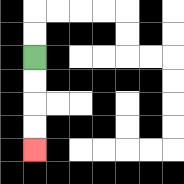{'start': '[1, 2]', 'end': '[1, 6]', 'path_directions': 'D,D,D,D', 'path_coordinates': '[[1, 2], [1, 3], [1, 4], [1, 5], [1, 6]]'}